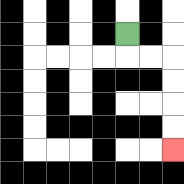{'start': '[5, 1]', 'end': '[7, 6]', 'path_directions': 'D,R,R,D,D,D,D', 'path_coordinates': '[[5, 1], [5, 2], [6, 2], [7, 2], [7, 3], [7, 4], [7, 5], [7, 6]]'}